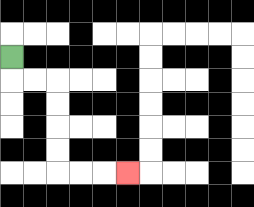{'start': '[0, 2]', 'end': '[5, 7]', 'path_directions': 'D,R,R,D,D,D,D,R,R,R', 'path_coordinates': '[[0, 2], [0, 3], [1, 3], [2, 3], [2, 4], [2, 5], [2, 6], [2, 7], [3, 7], [4, 7], [5, 7]]'}